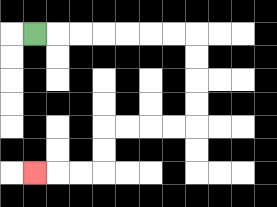{'start': '[1, 1]', 'end': '[1, 7]', 'path_directions': 'R,R,R,R,R,R,R,D,D,D,D,L,L,L,L,D,D,L,L,L', 'path_coordinates': '[[1, 1], [2, 1], [3, 1], [4, 1], [5, 1], [6, 1], [7, 1], [8, 1], [8, 2], [8, 3], [8, 4], [8, 5], [7, 5], [6, 5], [5, 5], [4, 5], [4, 6], [4, 7], [3, 7], [2, 7], [1, 7]]'}